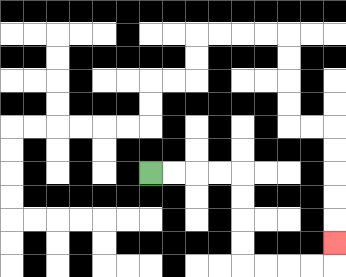{'start': '[6, 7]', 'end': '[14, 10]', 'path_directions': 'R,R,R,R,D,D,D,D,R,R,R,R,U', 'path_coordinates': '[[6, 7], [7, 7], [8, 7], [9, 7], [10, 7], [10, 8], [10, 9], [10, 10], [10, 11], [11, 11], [12, 11], [13, 11], [14, 11], [14, 10]]'}